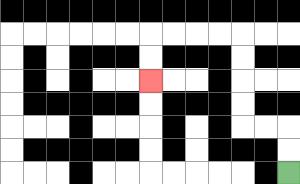{'start': '[12, 7]', 'end': '[6, 3]', 'path_directions': 'U,U,L,L,U,U,U,U,L,L,L,L,D,D', 'path_coordinates': '[[12, 7], [12, 6], [12, 5], [11, 5], [10, 5], [10, 4], [10, 3], [10, 2], [10, 1], [9, 1], [8, 1], [7, 1], [6, 1], [6, 2], [6, 3]]'}